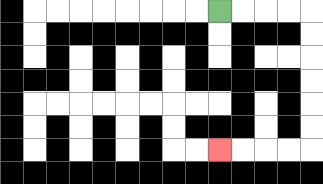{'start': '[9, 0]', 'end': '[9, 6]', 'path_directions': 'R,R,R,R,D,D,D,D,D,D,L,L,L,L', 'path_coordinates': '[[9, 0], [10, 0], [11, 0], [12, 0], [13, 0], [13, 1], [13, 2], [13, 3], [13, 4], [13, 5], [13, 6], [12, 6], [11, 6], [10, 6], [9, 6]]'}